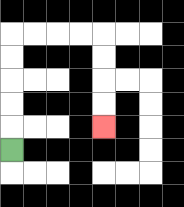{'start': '[0, 6]', 'end': '[4, 5]', 'path_directions': 'U,U,U,U,U,R,R,R,R,D,D,D,D', 'path_coordinates': '[[0, 6], [0, 5], [0, 4], [0, 3], [0, 2], [0, 1], [1, 1], [2, 1], [3, 1], [4, 1], [4, 2], [4, 3], [4, 4], [4, 5]]'}